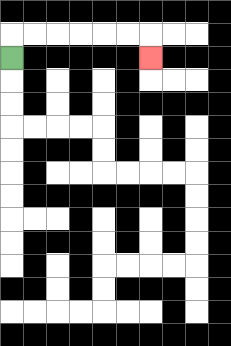{'start': '[0, 2]', 'end': '[6, 2]', 'path_directions': 'U,R,R,R,R,R,R,D', 'path_coordinates': '[[0, 2], [0, 1], [1, 1], [2, 1], [3, 1], [4, 1], [5, 1], [6, 1], [6, 2]]'}